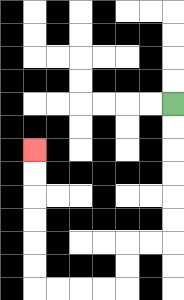{'start': '[7, 4]', 'end': '[1, 6]', 'path_directions': 'D,D,D,D,D,D,L,L,D,D,L,L,L,L,U,U,U,U,U,U', 'path_coordinates': '[[7, 4], [7, 5], [7, 6], [7, 7], [7, 8], [7, 9], [7, 10], [6, 10], [5, 10], [5, 11], [5, 12], [4, 12], [3, 12], [2, 12], [1, 12], [1, 11], [1, 10], [1, 9], [1, 8], [1, 7], [1, 6]]'}